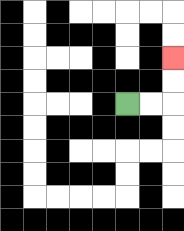{'start': '[5, 4]', 'end': '[7, 2]', 'path_directions': 'R,R,U,U', 'path_coordinates': '[[5, 4], [6, 4], [7, 4], [7, 3], [7, 2]]'}